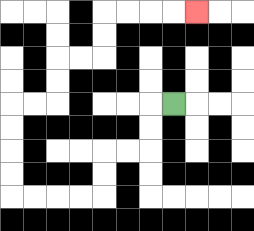{'start': '[7, 4]', 'end': '[8, 0]', 'path_directions': 'L,D,D,L,L,D,D,L,L,L,L,U,U,U,U,R,R,U,U,R,R,U,U,R,R,R,R', 'path_coordinates': '[[7, 4], [6, 4], [6, 5], [6, 6], [5, 6], [4, 6], [4, 7], [4, 8], [3, 8], [2, 8], [1, 8], [0, 8], [0, 7], [0, 6], [0, 5], [0, 4], [1, 4], [2, 4], [2, 3], [2, 2], [3, 2], [4, 2], [4, 1], [4, 0], [5, 0], [6, 0], [7, 0], [8, 0]]'}